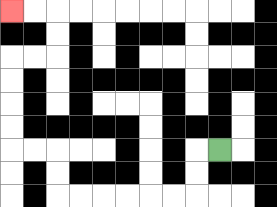{'start': '[9, 6]', 'end': '[0, 0]', 'path_directions': 'L,D,D,L,L,L,L,L,L,U,U,L,L,U,U,U,U,R,R,U,U,L,L', 'path_coordinates': '[[9, 6], [8, 6], [8, 7], [8, 8], [7, 8], [6, 8], [5, 8], [4, 8], [3, 8], [2, 8], [2, 7], [2, 6], [1, 6], [0, 6], [0, 5], [0, 4], [0, 3], [0, 2], [1, 2], [2, 2], [2, 1], [2, 0], [1, 0], [0, 0]]'}